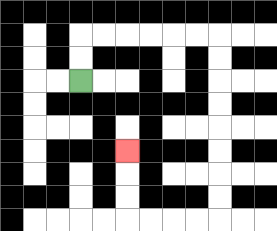{'start': '[3, 3]', 'end': '[5, 6]', 'path_directions': 'U,U,R,R,R,R,R,R,D,D,D,D,D,D,D,D,L,L,L,L,U,U,U', 'path_coordinates': '[[3, 3], [3, 2], [3, 1], [4, 1], [5, 1], [6, 1], [7, 1], [8, 1], [9, 1], [9, 2], [9, 3], [9, 4], [9, 5], [9, 6], [9, 7], [9, 8], [9, 9], [8, 9], [7, 9], [6, 9], [5, 9], [5, 8], [5, 7], [5, 6]]'}